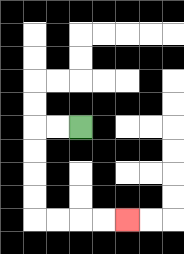{'start': '[3, 5]', 'end': '[5, 9]', 'path_directions': 'L,L,D,D,D,D,R,R,R,R', 'path_coordinates': '[[3, 5], [2, 5], [1, 5], [1, 6], [1, 7], [1, 8], [1, 9], [2, 9], [3, 9], [4, 9], [5, 9]]'}